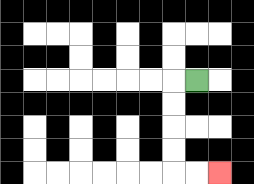{'start': '[8, 3]', 'end': '[9, 7]', 'path_directions': 'L,D,D,D,D,R,R', 'path_coordinates': '[[8, 3], [7, 3], [7, 4], [7, 5], [7, 6], [7, 7], [8, 7], [9, 7]]'}